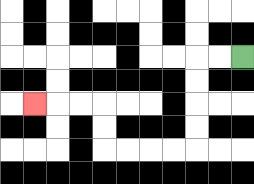{'start': '[10, 2]', 'end': '[1, 4]', 'path_directions': 'L,L,D,D,D,D,L,L,L,L,U,U,L,L,L', 'path_coordinates': '[[10, 2], [9, 2], [8, 2], [8, 3], [8, 4], [8, 5], [8, 6], [7, 6], [6, 6], [5, 6], [4, 6], [4, 5], [4, 4], [3, 4], [2, 4], [1, 4]]'}